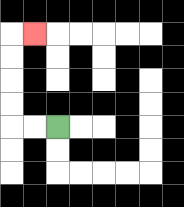{'start': '[2, 5]', 'end': '[1, 1]', 'path_directions': 'L,L,U,U,U,U,R', 'path_coordinates': '[[2, 5], [1, 5], [0, 5], [0, 4], [0, 3], [0, 2], [0, 1], [1, 1]]'}